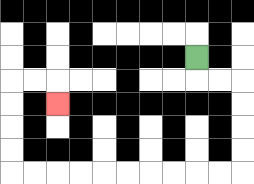{'start': '[8, 2]', 'end': '[2, 4]', 'path_directions': 'D,R,R,D,D,D,D,L,L,L,L,L,L,L,L,L,L,U,U,U,U,R,R,D', 'path_coordinates': '[[8, 2], [8, 3], [9, 3], [10, 3], [10, 4], [10, 5], [10, 6], [10, 7], [9, 7], [8, 7], [7, 7], [6, 7], [5, 7], [4, 7], [3, 7], [2, 7], [1, 7], [0, 7], [0, 6], [0, 5], [0, 4], [0, 3], [1, 3], [2, 3], [2, 4]]'}